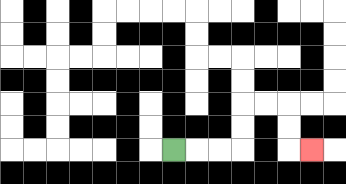{'start': '[7, 6]', 'end': '[13, 6]', 'path_directions': 'R,R,R,U,U,R,R,D,D,R', 'path_coordinates': '[[7, 6], [8, 6], [9, 6], [10, 6], [10, 5], [10, 4], [11, 4], [12, 4], [12, 5], [12, 6], [13, 6]]'}